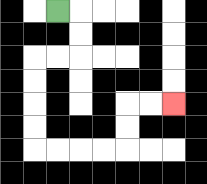{'start': '[2, 0]', 'end': '[7, 4]', 'path_directions': 'R,D,D,L,L,D,D,D,D,R,R,R,R,U,U,R,R', 'path_coordinates': '[[2, 0], [3, 0], [3, 1], [3, 2], [2, 2], [1, 2], [1, 3], [1, 4], [1, 5], [1, 6], [2, 6], [3, 6], [4, 6], [5, 6], [5, 5], [5, 4], [6, 4], [7, 4]]'}